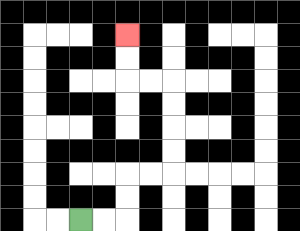{'start': '[3, 9]', 'end': '[5, 1]', 'path_directions': 'R,R,U,U,R,R,U,U,U,U,L,L,U,U', 'path_coordinates': '[[3, 9], [4, 9], [5, 9], [5, 8], [5, 7], [6, 7], [7, 7], [7, 6], [7, 5], [7, 4], [7, 3], [6, 3], [5, 3], [5, 2], [5, 1]]'}